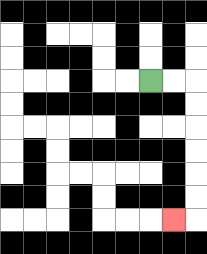{'start': '[6, 3]', 'end': '[7, 9]', 'path_directions': 'R,R,D,D,D,D,D,D,L', 'path_coordinates': '[[6, 3], [7, 3], [8, 3], [8, 4], [8, 5], [8, 6], [8, 7], [8, 8], [8, 9], [7, 9]]'}